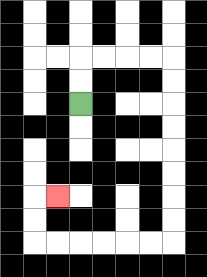{'start': '[3, 4]', 'end': '[2, 8]', 'path_directions': 'U,U,R,R,R,R,D,D,D,D,D,D,D,D,L,L,L,L,L,L,U,U,R', 'path_coordinates': '[[3, 4], [3, 3], [3, 2], [4, 2], [5, 2], [6, 2], [7, 2], [7, 3], [7, 4], [7, 5], [7, 6], [7, 7], [7, 8], [7, 9], [7, 10], [6, 10], [5, 10], [4, 10], [3, 10], [2, 10], [1, 10], [1, 9], [1, 8], [2, 8]]'}